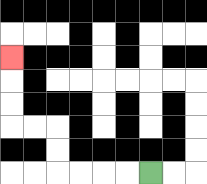{'start': '[6, 7]', 'end': '[0, 2]', 'path_directions': 'L,L,L,L,U,U,L,L,U,U,U', 'path_coordinates': '[[6, 7], [5, 7], [4, 7], [3, 7], [2, 7], [2, 6], [2, 5], [1, 5], [0, 5], [0, 4], [0, 3], [0, 2]]'}